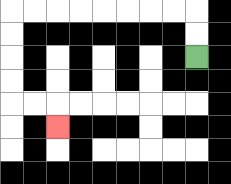{'start': '[8, 2]', 'end': '[2, 5]', 'path_directions': 'U,U,L,L,L,L,L,L,L,L,D,D,D,D,R,R,D', 'path_coordinates': '[[8, 2], [8, 1], [8, 0], [7, 0], [6, 0], [5, 0], [4, 0], [3, 0], [2, 0], [1, 0], [0, 0], [0, 1], [0, 2], [0, 3], [0, 4], [1, 4], [2, 4], [2, 5]]'}